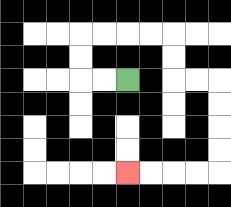{'start': '[5, 3]', 'end': '[5, 7]', 'path_directions': 'L,L,U,U,R,R,R,R,D,D,R,R,D,D,D,D,L,L,L,L', 'path_coordinates': '[[5, 3], [4, 3], [3, 3], [3, 2], [3, 1], [4, 1], [5, 1], [6, 1], [7, 1], [7, 2], [7, 3], [8, 3], [9, 3], [9, 4], [9, 5], [9, 6], [9, 7], [8, 7], [7, 7], [6, 7], [5, 7]]'}